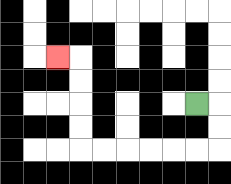{'start': '[8, 4]', 'end': '[2, 2]', 'path_directions': 'R,D,D,L,L,L,L,L,L,U,U,U,U,L', 'path_coordinates': '[[8, 4], [9, 4], [9, 5], [9, 6], [8, 6], [7, 6], [6, 6], [5, 6], [4, 6], [3, 6], [3, 5], [3, 4], [3, 3], [3, 2], [2, 2]]'}